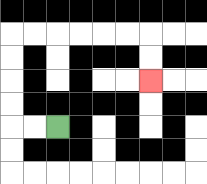{'start': '[2, 5]', 'end': '[6, 3]', 'path_directions': 'L,L,U,U,U,U,R,R,R,R,R,R,D,D', 'path_coordinates': '[[2, 5], [1, 5], [0, 5], [0, 4], [0, 3], [0, 2], [0, 1], [1, 1], [2, 1], [3, 1], [4, 1], [5, 1], [6, 1], [6, 2], [6, 3]]'}